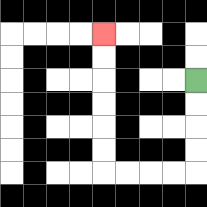{'start': '[8, 3]', 'end': '[4, 1]', 'path_directions': 'D,D,D,D,L,L,L,L,U,U,U,U,U,U', 'path_coordinates': '[[8, 3], [8, 4], [8, 5], [8, 6], [8, 7], [7, 7], [6, 7], [5, 7], [4, 7], [4, 6], [4, 5], [4, 4], [4, 3], [4, 2], [4, 1]]'}